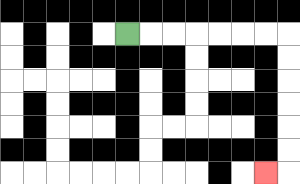{'start': '[5, 1]', 'end': '[11, 7]', 'path_directions': 'R,R,R,R,R,R,R,D,D,D,D,D,D,L', 'path_coordinates': '[[5, 1], [6, 1], [7, 1], [8, 1], [9, 1], [10, 1], [11, 1], [12, 1], [12, 2], [12, 3], [12, 4], [12, 5], [12, 6], [12, 7], [11, 7]]'}